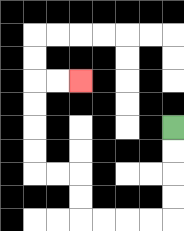{'start': '[7, 5]', 'end': '[3, 3]', 'path_directions': 'D,D,D,D,L,L,L,L,U,U,L,L,U,U,U,U,R,R', 'path_coordinates': '[[7, 5], [7, 6], [7, 7], [7, 8], [7, 9], [6, 9], [5, 9], [4, 9], [3, 9], [3, 8], [3, 7], [2, 7], [1, 7], [1, 6], [1, 5], [1, 4], [1, 3], [2, 3], [3, 3]]'}